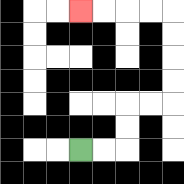{'start': '[3, 6]', 'end': '[3, 0]', 'path_directions': 'R,R,U,U,R,R,U,U,U,U,L,L,L,L', 'path_coordinates': '[[3, 6], [4, 6], [5, 6], [5, 5], [5, 4], [6, 4], [7, 4], [7, 3], [7, 2], [7, 1], [7, 0], [6, 0], [5, 0], [4, 0], [3, 0]]'}